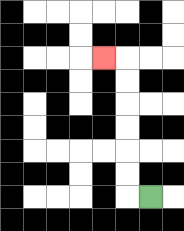{'start': '[6, 8]', 'end': '[4, 2]', 'path_directions': 'L,U,U,U,U,U,U,L', 'path_coordinates': '[[6, 8], [5, 8], [5, 7], [5, 6], [5, 5], [5, 4], [5, 3], [5, 2], [4, 2]]'}